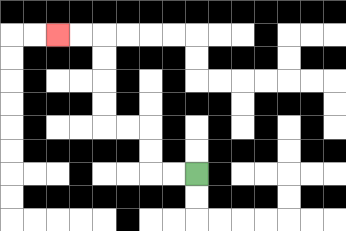{'start': '[8, 7]', 'end': '[2, 1]', 'path_directions': 'L,L,U,U,L,L,U,U,U,U,L,L', 'path_coordinates': '[[8, 7], [7, 7], [6, 7], [6, 6], [6, 5], [5, 5], [4, 5], [4, 4], [4, 3], [4, 2], [4, 1], [3, 1], [2, 1]]'}